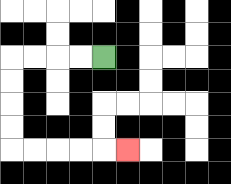{'start': '[4, 2]', 'end': '[5, 6]', 'path_directions': 'L,L,L,L,D,D,D,D,R,R,R,R,R', 'path_coordinates': '[[4, 2], [3, 2], [2, 2], [1, 2], [0, 2], [0, 3], [0, 4], [0, 5], [0, 6], [1, 6], [2, 6], [3, 6], [4, 6], [5, 6]]'}